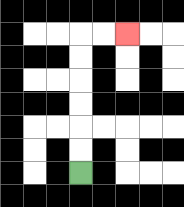{'start': '[3, 7]', 'end': '[5, 1]', 'path_directions': 'U,U,U,U,U,U,R,R', 'path_coordinates': '[[3, 7], [3, 6], [3, 5], [3, 4], [3, 3], [3, 2], [3, 1], [4, 1], [5, 1]]'}